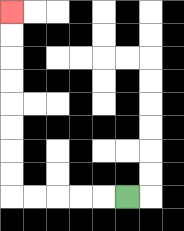{'start': '[5, 8]', 'end': '[0, 0]', 'path_directions': 'L,L,L,L,L,U,U,U,U,U,U,U,U', 'path_coordinates': '[[5, 8], [4, 8], [3, 8], [2, 8], [1, 8], [0, 8], [0, 7], [0, 6], [0, 5], [0, 4], [0, 3], [0, 2], [0, 1], [0, 0]]'}